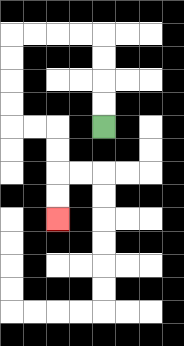{'start': '[4, 5]', 'end': '[2, 9]', 'path_directions': 'U,U,U,U,L,L,L,L,D,D,D,D,R,R,D,D,D,D', 'path_coordinates': '[[4, 5], [4, 4], [4, 3], [4, 2], [4, 1], [3, 1], [2, 1], [1, 1], [0, 1], [0, 2], [0, 3], [0, 4], [0, 5], [1, 5], [2, 5], [2, 6], [2, 7], [2, 8], [2, 9]]'}